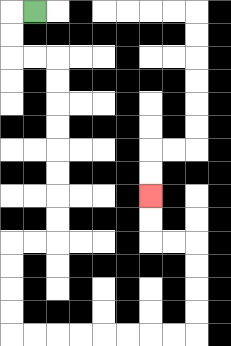{'start': '[1, 0]', 'end': '[6, 8]', 'path_directions': 'L,D,D,R,R,D,D,D,D,D,D,D,D,L,L,D,D,D,D,R,R,R,R,R,R,R,R,U,U,U,U,L,L,U,U', 'path_coordinates': '[[1, 0], [0, 0], [0, 1], [0, 2], [1, 2], [2, 2], [2, 3], [2, 4], [2, 5], [2, 6], [2, 7], [2, 8], [2, 9], [2, 10], [1, 10], [0, 10], [0, 11], [0, 12], [0, 13], [0, 14], [1, 14], [2, 14], [3, 14], [4, 14], [5, 14], [6, 14], [7, 14], [8, 14], [8, 13], [8, 12], [8, 11], [8, 10], [7, 10], [6, 10], [6, 9], [6, 8]]'}